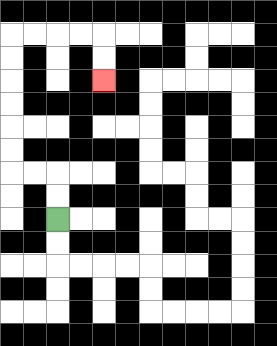{'start': '[2, 9]', 'end': '[4, 3]', 'path_directions': 'U,U,L,L,U,U,U,U,U,U,R,R,R,R,D,D', 'path_coordinates': '[[2, 9], [2, 8], [2, 7], [1, 7], [0, 7], [0, 6], [0, 5], [0, 4], [0, 3], [0, 2], [0, 1], [1, 1], [2, 1], [3, 1], [4, 1], [4, 2], [4, 3]]'}